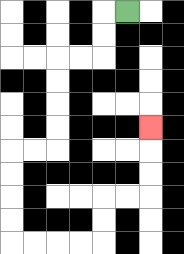{'start': '[5, 0]', 'end': '[6, 5]', 'path_directions': 'L,D,D,L,L,D,D,D,D,L,L,D,D,D,D,R,R,R,R,U,U,R,R,U,U,U', 'path_coordinates': '[[5, 0], [4, 0], [4, 1], [4, 2], [3, 2], [2, 2], [2, 3], [2, 4], [2, 5], [2, 6], [1, 6], [0, 6], [0, 7], [0, 8], [0, 9], [0, 10], [1, 10], [2, 10], [3, 10], [4, 10], [4, 9], [4, 8], [5, 8], [6, 8], [6, 7], [6, 6], [6, 5]]'}